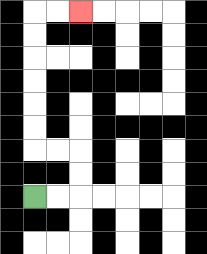{'start': '[1, 8]', 'end': '[3, 0]', 'path_directions': 'R,R,U,U,L,L,U,U,U,U,U,U,R,R', 'path_coordinates': '[[1, 8], [2, 8], [3, 8], [3, 7], [3, 6], [2, 6], [1, 6], [1, 5], [1, 4], [1, 3], [1, 2], [1, 1], [1, 0], [2, 0], [3, 0]]'}